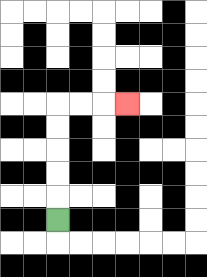{'start': '[2, 9]', 'end': '[5, 4]', 'path_directions': 'U,U,U,U,U,R,R,R', 'path_coordinates': '[[2, 9], [2, 8], [2, 7], [2, 6], [2, 5], [2, 4], [3, 4], [4, 4], [5, 4]]'}